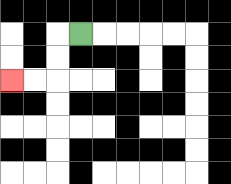{'start': '[3, 1]', 'end': '[0, 3]', 'path_directions': 'L,D,D,L,L', 'path_coordinates': '[[3, 1], [2, 1], [2, 2], [2, 3], [1, 3], [0, 3]]'}